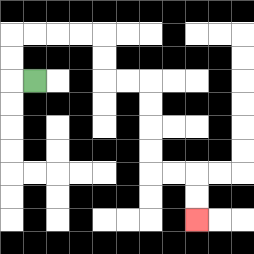{'start': '[1, 3]', 'end': '[8, 9]', 'path_directions': 'L,U,U,R,R,R,R,D,D,R,R,D,D,D,D,R,R,D,D', 'path_coordinates': '[[1, 3], [0, 3], [0, 2], [0, 1], [1, 1], [2, 1], [3, 1], [4, 1], [4, 2], [4, 3], [5, 3], [6, 3], [6, 4], [6, 5], [6, 6], [6, 7], [7, 7], [8, 7], [8, 8], [8, 9]]'}